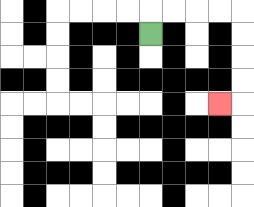{'start': '[6, 1]', 'end': '[9, 4]', 'path_directions': 'U,R,R,R,R,D,D,D,D,L', 'path_coordinates': '[[6, 1], [6, 0], [7, 0], [8, 0], [9, 0], [10, 0], [10, 1], [10, 2], [10, 3], [10, 4], [9, 4]]'}